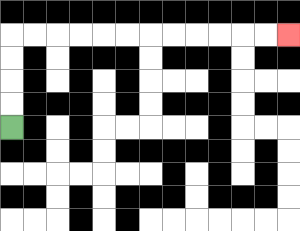{'start': '[0, 5]', 'end': '[12, 1]', 'path_directions': 'U,U,U,U,R,R,R,R,R,R,R,R,R,R,R,R', 'path_coordinates': '[[0, 5], [0, 4], [0, 3], [0, 2], [0, 1], [1, 1], [2, 1], [3, 1], [4, 1], [5, 1], [6, 1], [7, 1], [8, 1], [9, 1], [10, 1], [11, 1], [12, 1]]'}